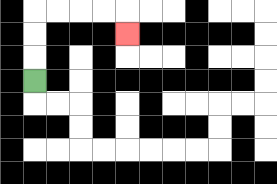{'start': '[1, 3]', 'end': '[5, 1]', 'path_directions': 'U,U,U,R,R,R,R,D', 'path_coordinates': '[[1, 3], [1, 2], [1, 1], [1, 0], [2, 0], [3, 0], [4, 0], [5, 0], [5, 1]]'}